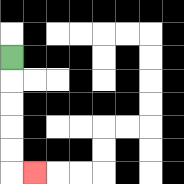{'start': '[0, 2]', 'end': '[1, 7]', 'path_directions': 'D,D,D,D,D,R', 'path_coordinates': '[[0, 2], [0, 3], [0, 4], [0, 5], [0, 6], [0, 7], [1, 7]]'}